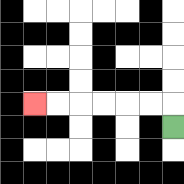{'start': '[7, 5]', 'end': '[1, 4]', 'path_directions': 'U,L,L,L,L,L,L', 'path_coordinates': '[[7, 5], [7, 4], [6, 4], [5, 4], [4, 4], [3, 4], [2, 4], [1, 4]]'}